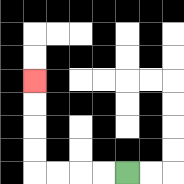{'start': '[5, 7]', 'end': '[1, 3]', 'path_directions': 'L,L,L,L,U,U,U,U', 'path_coordinates': '[[5, 7], [4, 7], [3, 7], [2, 7], [1, 7], [1, 6], [1, 5], [1, 4], [1, 3]]'}